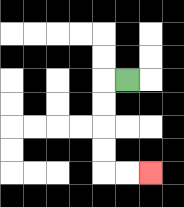{'start': '[5, 3]', 'end': '[6, 7]', 'path_directions': 'L,D,D,D,D,R,R', 'path_coordinates': '[[5, 3], [4, 3], [4, 4], [4, 5], [4, 6], [4, 7], [5, 7], [6, 7]]'}